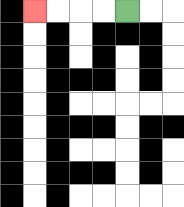{'start': '[5, 0]', 'end': '[1, 0]', 'path_directions': 'L,L,L,L', 'path_coordinates': '[[5, 0], [4, 0], [3, 0], [2, 0], [1, 0]]'}